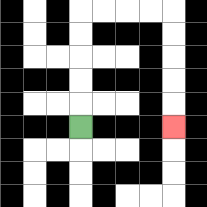{'start': '[3, 5]', 'end': '[7, 5]', 'path_directions': 'U,U,U,U,U,R,R,R,R,D,D,D,D,D', 'path_coordinates': '[[3, 5], [3, 4], [3, 3], [3, 2], [3, 1], [3, 0], [4, 0], [5, 0], [6, 0], [7, 0], [7, 1], [7, 2], [7, 3], [7, 4], [7, 5]]'}